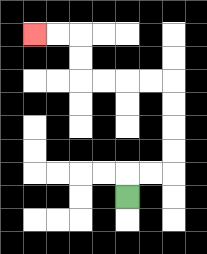{'start': '[5, 8]', 'end': '[1, 1]', 'path_directions': 'U,R,R,U,U,U,U,L,L,L,L,U,U,L,L', 'path_coordinates': '[[5, 8], [5, 7], [6, 7], [7, 7], [7, 6], [7, 5], [7, 4], [7, 3], [6, 3], [5, 3], [4, 3], [3, 3], [3, 2], [3, 1], [2, 1], [1, 1]]'}